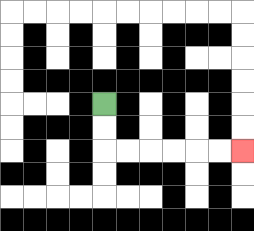{'start': '[4, 4]', 'end': '[10, 6]', 'path_directions': 'D,D,R,R,R,R,R,R', 'path_coordinates': '[[4, 4], [4, 5], [4, 6], [5, 6], [6, 6], [7, 6], [8, 6], [9, 6], [10, 6]]'}